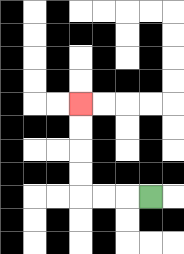{'start': '[6, 8]', 'end': '[3, 4]', 'path_directions': 'L,L,L,U,U,U,U', 'path_coordinates': '[[6, 8], [5, 8], [4, 8], [3, 8], [3, 7], [3, 6], [3, 5], [3, 4]]'}